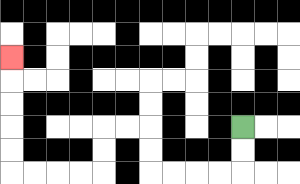{'start': '[10, 5]', 'end': '[0, 2]', 'path_directions': 'D,D,L,L,L,L,U,U,L,L,D,D,L,L,L,L,U,U,U,U,U', 'path_coordinates': '[[10, 5], [10, 6], [10, 7], [9, 7], [8, 7], [7, 7], [6, 7], [6, 6], [6, 5], [5, 5], [4, 5], [4, 6], [4, 7], [3, 7], [2, 7], [1, 7], [0, 7], [0, 6], [0, 5], [0, 4], [0, 3], [0, 2]]'}